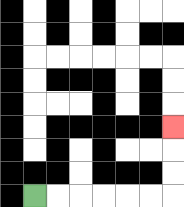{'start': '[1, 8]', 'end': '[7, 5]', 'path_directions': 'R,R,R,R,R,R,U,U,U', 'path_coordinates': '[[1, 8], [2, 8], [3, 8], [4, 8], [5, 8], [6, 8], [7, 8], [7, 7], [7, 6], [7, 5]]'}